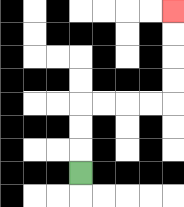{'start': '[3, 7]', 'end': '[7, 0]', 'path_directions': 'U,U,U,R,R,R,R,U,U,U,U', 'path_coordinates': '[[3, 7], [3, 6], [3, 5], [3, 4], [4, 4], [5, 4], [6, 4], [7, 4], [7, 3], [7, 2], [7, 1], [7, 0]]'}